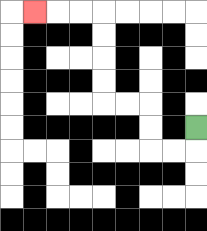{'start': '[8, 5]', 'end': '[1, 0]', 'path_directions': 'D,L,L,U,U,L,L,U,U,U,U,L,L,L', 'path_coordinates': '[[8, 5], [8, 6], [7, 6], [6, 6], [6, 5], [6, 4], [5, 4], [4, 4], [4, 3], [4, 2], [4, 1], [4, 0], [3, 0], [2, 0], [1, 0]]'}